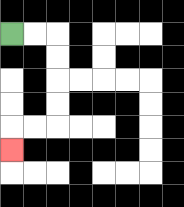{'start': '[0, 1]', 'end': '[0, 6]', 'path_directions': 'R,R,D,D,D,D,L,L,D', 'path_coordinates': '[[0, 1], [1, 1], [2, 1], [2, 2], [2, 3], [2, 4], [2, 5], [1, 5], [0, 5], [0, 6]]'}